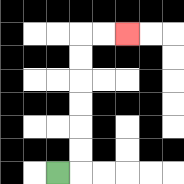{'start': '[2, 7]', 'end': '[5, 1]', 'path_directions': 'R,U,U,U,U,U,U,R,R', 'path_coordinates': '[[2, 7], [3, 7], [3, 6], [3, 5], [3, 4], [3, 3], [3, 2], [3, 1], [4, 1], [5, 1]]'}